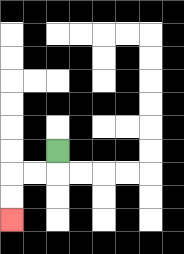{'start': '[2, 6]', 'end': '[0, 9]', 'path_directions': 'D,L,L,D,D', 'path_coordinates': '[[2, 6], [2, 7], [1, 7], [0, 7], [0, 8], [0, 9]]'}